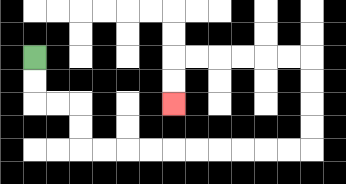{'start': '[1, 2]', 'end': '[7, 4]', 'path_directions': 'D,D,R,R,D,D,R,R,R,R,R,R,R,R,R,R,U,U,U,U,L,L,L,L,L,L,D,D', 'path_coordinates': '[[1, 2], [1, 3], [1, 4], [2, 4], [3, 4], [3, 5], [3, 6], [4, 6], [5, 6], [6, 6], [7, 6], [8, 6], [9, 6], [10, 6], [11, 6], [12, 6], [13, 6], [13, 5], [13, 4], [13, 3], [13, 2], [12, 2], [11, 2], [10, 2], [9, 2], [8, 2], [7, 2], [7, 3], [7, 4]]'}